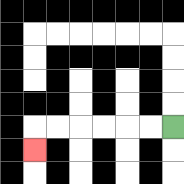{'start': '[7, 5]', 'end': '[1, 6]', 'path_directions': 'L,L,L,L,L,L,D', 'path_coordinates': '[[7, 5], [6, 5], [5, 5], [4, 5], [3, 5], [2, 5], [1, 5], [1, 6]]'}